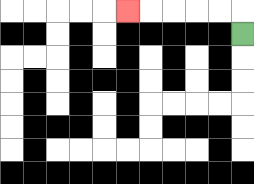{'start': '[10, 1]', 'end': '[5, 0]', 'path_directions': 'U,L,L,L,L,L', 'path_coordinates': '[[10, 1], [10, 0], [9, 0], [8, 0], [7, 0], [6, 0], [5, 0]]'}